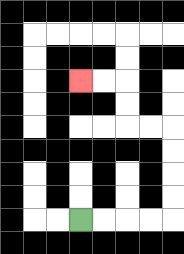{'start': '[3, 9]', 'end': '[3, 3]', 'path_directions': 'R,R,R,R,U,U,U,U,L,L,U,U,L,L', 'path_coordinates': '[[3, 9], [4, 9], [5, 9], [6, 9], [7, 9], [7, 8], [7, 7], [7, 6], [7, 5], [6, 5], [5, 5], [5, 4], [5, 3], [4, 3], [3, 3]]'}